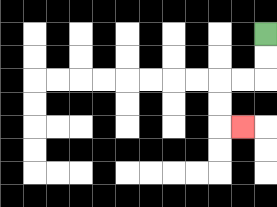{'start': '[11, 1]', 'end': '[10, 5]', 'path_directions': 'D,D,L,L,D,D,R', 'path_coordinates': '[[11, 1], [11, 2], [11, 3], [10, 3], [9, 3], [9, 4], [9, 5], [10, 5]]'}